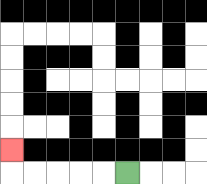{'start': '[5, 7]', 'end': '[0, 6]', 'path_directions': 'L,L,L,L,L,U', 'path_coordinates': '[[5, 7], [4, 7], [3, 7], [2, 7], [1, 7], [0, 7], [0, 6]]'}